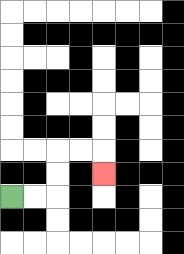{'start': '[0, 8]', 'end': '[4, 7]', 'path_directions': 'R,R,U,U,R,R,D', 'path_coordinates': '[[0, 8], [1, 8], [2, 8], [2, 7], [2, 6], [3, 6], [4, 6], [4, 7]]'}